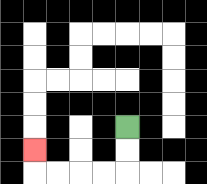{'start': '[5, 5]', 'end': '[1, 6]', 'path_directions': 'D,D,L,L,L,L,U', 'path_coordinates': '[[5, 5], [5, 6], [5, 7], [4, 7], [3, 7], [2, 7], [1, 7], [1, 6]]'}